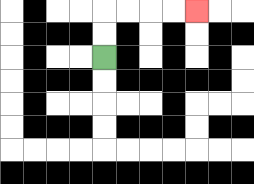{'start': '[4, 2]', 'end': '[8, 0]', 'path_directions': 'U,U,R,R,R,R', 'path_coordinates': '[[4, 2], [4, 1], [4, 0], [5, 0], [6, 0], [7, 0], [8, 0]]'}